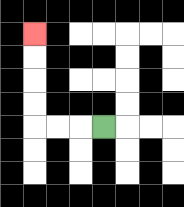{'start': '[4, 5]', 'end': '[1, 1]', 'path_directions': 'L,L,L,U,U,U,U', 'path_coordinates': '[[4, 5], [3, 5], [2, 5], [1, 5], [1, 4], [1, 3], [1, 2], [1, 1]]'}